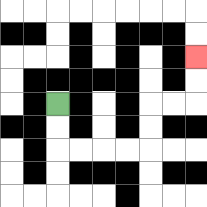{'start': '[2, 4]', 'end': '[8, 2]', 'path_directions': 'D,D,R,R,R,R,U,U,R,R,U,U', 'path_coordinates': '[[2, 4], [2, 5], [2, 6], [3, 6], [4, 6], [5, 6], [6, 6], [6, 5], [6, 4], [7, 4], [8, 4], [8, 3], [8, 2]]'}